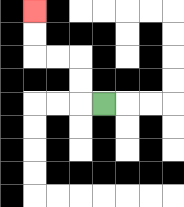{'start': '[4, 4]', 'end': '[1, 0]', 'path_directions': 'L,U,U,L,L,U,U', 'path_coordinates': '[[4, 4], [3, 4], [3, 3], [3, 2], [2, 2], [1, 2], [1, 1], [1, 0]]'}